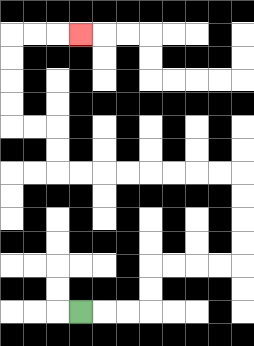{'start': '[3, 13]', 'end': '[3, 1]', 'path_directions': 'R,R,R,U,U,R,R,R,R,U,U,U,U,L,L,L,L,L,L,L,L,U,U,L,L,U,U,U,U,R,R,R', 'path_coordinates': '[[3, 13], [4, 13], [5, 13], [6, 13], [6, 12], [6, 11], [7, 11], [8, 11], [9, 11], [10, 11], [10, 10], [10, 9], [10, 8], [10, 7], [9, 7], [8, 7], [7, 7], [6, 7], [5, 7], [4, 7], [3, 7], [2, 7], [2, 6], [2, 5], [1, 5], [0, 5], [0, 4], [0, 3], [0, 2], [0, 1], [1, 1], [2, 1], [3, 1]]'}